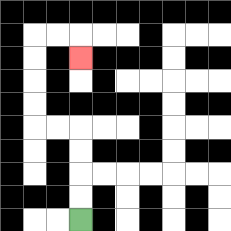{'start': '[3, 9]', 'end': '[3, 2]', 'path_directions': 'U,U,U,U,L,L,U,U,U,U,R,R,D', 'path_coordinates': '[[3, 9], [3, 8], [3, 7], [3, 6], [3, 5], [2, 5], [1, 5], [1, 4], [1, 3], [1, 2], [1, 1], [2, 1], [3, 1], [3, 2]]'}